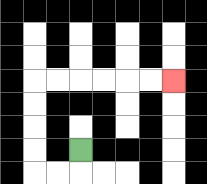{'start': '[3, 6]', 'end': '[7, 3]', 'path_directions': 'D,L,L,U,U,U,U,R,R,R,R,R,R', 'path_coordinates': '[[3, 6], [3, 7], [2, 7], [1, 7], [1, 6], [1, 5], [1, 4], [1, 3], [2, 3], [3, 3], [4, 3], [5, 3], [6, 3], [7, 3]]'}